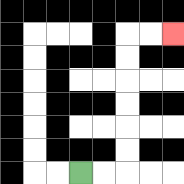{'start': '[3, 7]', 'end': '[7, 1]', 'path_directions': 'R,R,U,U,U,U,U,U,R,R', 'path_coordinates': '[[3, 7], [4, 7], [5, 7], [5, 6], [5, 5], [5, 4], [5, 3], [5, 2], [5, 1], [6, 1], [7, 1]]'}